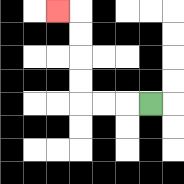{'start': '[6, 4]', 'end': '[2, 0]', 'path_directions': 'L,L,L,U,U,U,U,L', 'path_coordinates': '[[6, 4], [5, 4], [4, 4], [3, 4], [3, 3], [3, 2], [3, 1], [3, 0], [2, 0]]'}